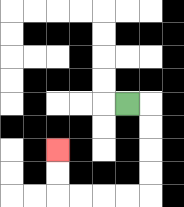{'start': '[5, 4]', 'end': '[2, 6]', 'path_directions': 'R,D,D,D,D,L,L,L,L,U,U', 'path_coordinates': '[[5, 4], [6, 4], [6, 5], [6, 6], [6, 7], [6, 8], [5, 8], [4, 8], [3, 8], [2, 8], [2, 7], [2, 6]]'}